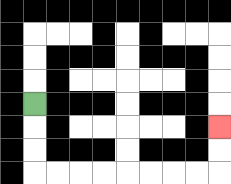{'start': '[1, 4]', 'end': '[9, 5]', 'path_directions': 'D,D,D,R,R,R,R,R,R,R,R,U,U', 'path_coordinates': '[[1, 4], [1, 5], [1, 6], [1, 7], [2, 7], [3, 7], [4, 7], [5, 7], [6, 7], [7, 7], [8, 7], [9, 7], [9, 6], [9, 5]]'}